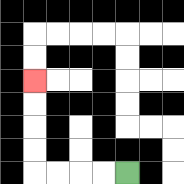{'start': '[5, 7]', 'end': '[1, 3]', 'path_directions': 'L,L,L,L,U,U,U,U', 'path_coordinates': '[[5, 7], [4, 7], [3, 7], [2, 7], [1, 7], [1, 6], [1, 5], [1, 4], [1, 3]]'}